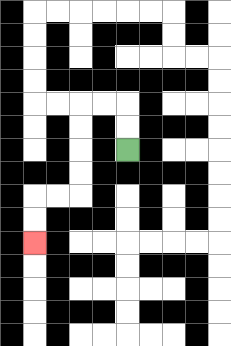{'start': '[5, 6]', 'end': '[1, 10]', 'path_directions': 'U,U,L,L,D,D,D,D,L,L,D,D', 'path_coordinates': '[[5, 6], [5, 5], [5, 4], [4, 4], [3, 4], [3, 5], [3, 6], [3, 7], [3, 8], [2, 8], [1, 8], [1, 9], [1, 10]]'}